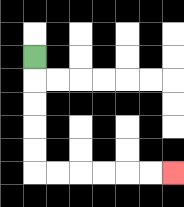{'start': '[1, 2]', 'end': '[7, 7]', 'path_directions': 'D,D,D,D,D,R,R,R,R,R,R', 'path_coordinates': '[[1, 2], [1, 3], [1, 4], [1, 5], [1, 6], [1, 7], [2, 7], [3, 7], [4, 7], [5, 7], [6, 7], [7, 7]]'}